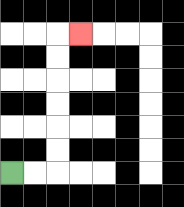{'start': '[0, 7]', 'end': '[3, 1]', 'path_directions': 'R,R,U,U,U,U,U,U,R', 'path_coordinates': '[[0, 7], [1, 7], [2, 7], [2, 6], [2, 5], [2, 4], [2, 3], [2, 2], [2, 1], [3, 1]]'}